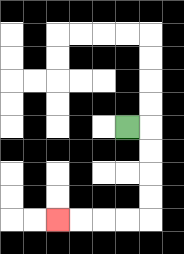{'start': '[5, 5]', 'end': '[2, 9]', 'path_directions': 'R,D,D,D,D,L,L,L,L', 'path_coordinates': '[[5, 5], [6, 5], [6, 6], [6, 7], [6, 8], [6, 9], [5, 9], [4, 9], [3, 9], [2, 9]]'}